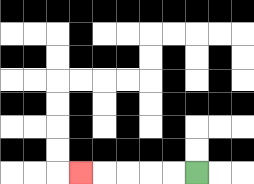{'start': '[8, 7]', 'end': '[3, 7]', 'path_directions': 'L,L,L,L,L', 'path_coordinates': '[[8, 7], [7, 7], [6, 7], [5, 7], [4, 7], [3, 7]]'}